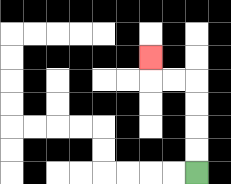{'start': '[8, 7]', 'end': '[6, 2]', 'path_directions': 'U,U,U,U,L,L,U', 'path_coordinates': '[[8, 7], [8, 6], [8, 5], [8, 4], [8, 3], [7, 3], [6, 3], [6, 2]]'}